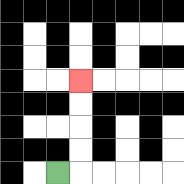{'start': '[2, 7]', 'end': '[3, 3]', 'path_directions': 'R,U,U,U,U', 'path_coordinates': '[[2, 7], [3, 7], [3, 6], [3, 5], [3, 4], [3, 3]]'}